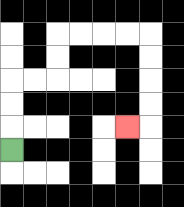{'start': '[0, 6]', 'end': '[5, 5]', 'path_directions': 'U,U,U,R,R,U,U,R,R,R,R,D,D,D,D,L', 'path_coordinates': '[[0, 6], [0, 5], [0, 4], [0, 3], [1, 3], [2, 3], [2, 2], [2, 1], [3, 1], [4, 1], [5, 1], [6, 1], [6, 2], [6, 3], [6, 4], [6, 5], [5, 5]]'}